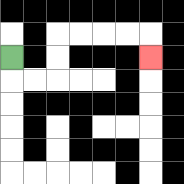{'start': '[0, 2]', 'end': '[6, 2]', 'path_directions': 'D,R,R,U,U,R,R,R,R,D', 'path_coordinates': '[[0, 2], [0, 3], [1, 3], [2, 3], [2, 2], [2, 1], [3, 1], [4, 1], [5, 1], [6, 1], [6, 2]]'}